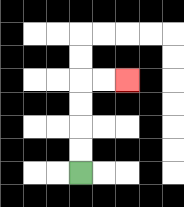{'start': '[3, 7]', 'end': '[5, 3]', 'path_directions': 'U,U,U,U,R,R', 'path_coordinates': '[[3, 7], [3, 6], [3, 5], [3, 4], [3, 3], [4, 3], [5, 3]]'}